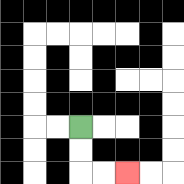{'start': '[3, 5]', 'end': '[5, 7]', 'path_directions': 'D,D,R,R', 'path_coordinates': '[[3, 5], [3, 6], [3, 7], [4, 7], [5, 7]]'}